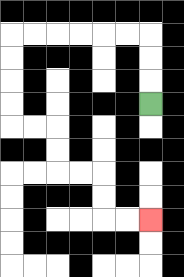{'start': '[6, 4]', 'end': '[6, 9]', 'path_directions': 'U,U,U,L,L,L,L,L,L,D,D,D,D,R,R,D,D,R,R,D,D,R,R', 'path_coordinates': '[[6, 4], [6, 3], [6, 2], [6, 1], [5, 1], [4, 1], [3, 1], [2, 1], [1, 1], [0, 1], [0, 2], [0, 3], [0, 4], [0, 5], [1, 5], [2, 5], [2, 6], [2, 7], [3, 7], [4, 7], [4, 8], [4, 9], [5, 9], [6, 9]]'}